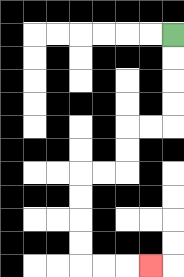{'start': '[7, 1]', 'end': '[6, 11]', 'path_directions': 'D,D,D,D,L,L,D,D,L,L,D,D,D,D,R,R,R', 'path_coordinates': '[[7, 1], [7, 2], [7, 3], [7, 4], [7, 5], [6, 5], [5, 5], [5, 6], [5, 7], [4, 7], [3, 7], [3, 8], [3, 9], [3, 10], [3, 11], [4, 11], [5, 11], [6, 11]]'}